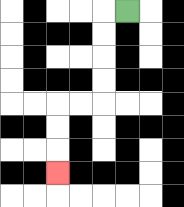{'start': '[5, 0]', 'end': '[2, 7]', 'path_directions': 'L,D,D,D,D,L,L,D,D,D', 'path_coordinates': '[[5, 0], [4, 0], [4, 1], [4, 2], [4, 3], [4, 4], [3, 4], [2, 4], [2, 5], [2, 6], [2, 7]]'}